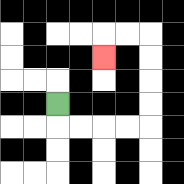{'start': '[2, 4]', 'end': '[4, 2]', 'path_directions': 'D,R,R,R,R,U,U,U,U,L,L,D', 'path_coordinates': '[[2, 4], [2, 5], [3, 5], [4, 5], [5, 5], [6, 5], [6, 4], [6, 3], [6, 2], [6, 1], [5, 1], [4, 1], [4, 2]]'}